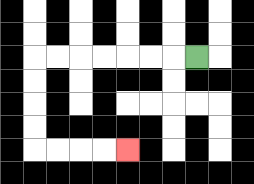{'start': '[8, 2]', 'end': '[5, 6]', 'path_directions': 'L,L,L,L,L,L,L,D,D,D,D,R,R,R,R', 'path_coordinates': '[[8, 2], [7, 2], [6, 2], [5, 2], [4, 2], [3, 2], [2, 2], [1, 2], [1, 3], [1, 4], [1, 5], [1, 6], [2, 6], [3, 6], [4, 6], [5, 6]]'}